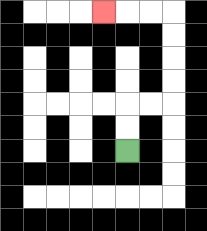{'start': '[5, 6]', 'end': '[4, 0]', 'path_directions': 'U,U,R,R,U,U,U,U,L,L,L', 'path_coordinates': '[[5, 6], [5, 5], [5, 4], [6, 4], [7, 4], [7, 3], [7, 2], [7, 1], [7, 0], [6, 0], [5, 0], [4, 0]]'}